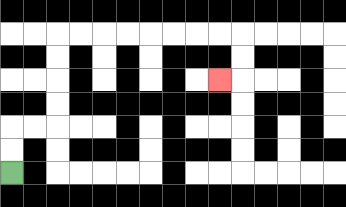{'start': '[0, 7]', 'end': '[9, 3]', 'path_directions': 'U,U,R,R,U,U,U,U,R,R,R,R,R,R,R,R,D,D,L', 'path_coordinates': '[[0, 7], [0, 6], [0, 5], [1, 5], [2, 5], [2, 4], [2, 3], [2, 2], [2, 1], [3, 1], [4, 1], [5, 1], [6, 1], [7, 1], [8, 1], [9, 1], [10, 1], [10, 2], [10, 3], [9, 3]]'}